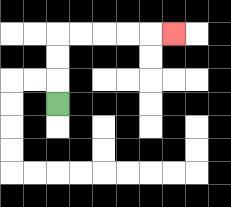{'start': '[2, 4]', 'end': '[7, 1]', 'path_directions': 'U,U,U,R,R,R,R,R', 'path_coordinates': '[[2, 4], [2, 3], [2, 2], [2, 1], [3, 1], [4, 1], [5, 1], [6, 1], [7, 1]]'}